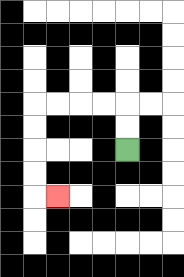{'start': '[5, 6]', 'end': '[2, 8]', 'path_directions': 'U,U,L,L,L,L,D,D,D,D,R', 'path_coordinates': '[[5, 6], [5, 5], [5, 4], [4, 4], [3, 4], [2, 4], [1, 4], [1, 5], [1, 6], [1, 7], [1, 8], [2, 8]]'}